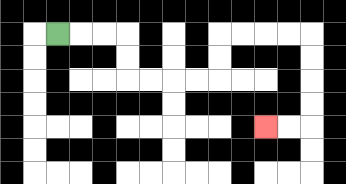{'start': '[2, 1]', 'end': '[11, 5]', 'path_directions': 'R,R,R,D,D,R,R,R,R,U,U,R,R,R,R,D,D,D,D,L,L', 'path_coordinates': '[[2, 1], [3, 1], [4, 1], [5, 1], [5, 2], [5, 3], [6, 3], [7, 3], [8, 3], [9, 3], [9, 2], [9, 1], [10, 1], [11, 1], [12, 1], [13, 1], [13, 2], [13, 3], [13, 4], [13, 5], [12, 5], [11, 5]]'}